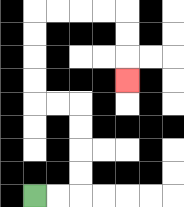{'start': '[1, 8]', 'end': '[5, 3]', 'path_directions': 'R,R,U,U,U,U,L,L,U,U,U,U,R,R,R,R,D,D,D', 'path_coordinates': '[[1, 8], [2, 8], [3, 8], [3, 7], [3, 6], [3, 5], [3, 4], [2, 4], [1, 4], [1, 3], [1, 2], [1, 1], [1, 0], [2, 0], [3, 0], [4, 0], [5, 0], [5, 1], [5, 2], [5, 3]]'}